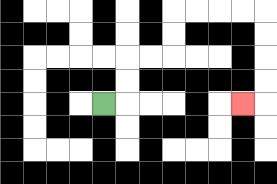{'start': '[4, 4]', 'end': '[10, 4]', 'path_directions': 'R,U,U,R,R,U,U,R,R,R,R,D,D,D,D,L', 'path_coordinates': '[[4, 4], [5, 4], [5, 3], [5, 2], [6, 2], [7, 2], [7, 1], [7, 0], [8, 0], [9, 0], [10, 0], [11, 0], [11, 1], [11, 2], [11, 3], [11, 4], [10, 4]]'}